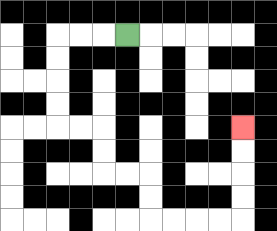{'start': '[5, 1]', 'end': '[10, 5]', 'path_directions': 'L,L,L,D,D,D,D,R,R,D,D,R,R,D,D,R,R,R,R,U,U,U,U', 'path_coordinates': '[[5, 1], [4, 1], [3, 1], [2, 1], [2, 2], [2, 3], [2, 4], [2, 5], [3, 5], [4, 5], [4, 6], [4, 7], [5, 7], [6, 7], [6, 8], [6, 9], [7, 9], [8, 9], [9, 9], [10, 9], [10, 8], [10, 7], [10, 6], [10, 5]]'}